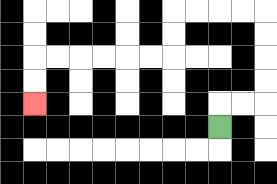{'start': '[9, 5]', 'end': '[1, 4]', 'path_directions': 'U,R,R,U,U,U,U,L,L,L,L,D,D,L,L,L,L,L,L,D,D', 'path_coordinates': '[[9, 5], [9, 4], [10, 4], [11, 4], [11, 3], [11, 2], [11, 1], [11, 0], [10, 0], [9, 0], [8, 0], [7, 0], [7, 1], [7, 2], [6, 2], [5, 2], [4, 2], [3, 2], [2, 2], [1, 2], [1, 3], [1, 4]]'}